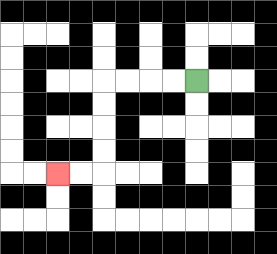{'start': '[8, 3]', 'end': '[2, 7]', 'path_directions': 'L,L,L,L,D,D,D,D,L,L', 'path_coordinates': '[[8, 3], [7, 3], [6, 3], [5, 3], [4, 3], [4, 4], [4, 5], [4, 6], [4, 7], [3, 7], [2, 7]]'}